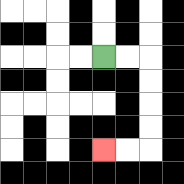{'start': '[4, 2]', 'end': '[4, 6]', 'path_directions': 'R,R,D,D,D,D,L,L', 'path_coordinates': '[[4, 2], [5, 2], [6, 2], [6, 3], [6, 4], [6, 5], [6, 6], [5, 6], [4, 6]]'}